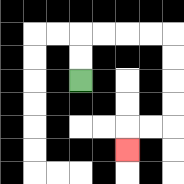{'start': '[3, 3]', 'end': '[5, 6]', 'path_directions': 'U,U,R,R,R,R,D,D,D,D,L,L,D', 'path_coordinates': '[[3, 3], [3, 2], [3, 1], [4, 1], [5, 1], [6, 1], [7, 1], [7, 2], [7, 3], [7, 4], [7, 5], [6, 5], [5, 5], [5, 6]]'}